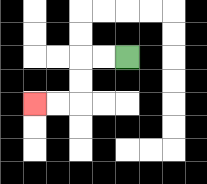{'start': '[5, 2]', 'end': '[1, 4]', 'path_directions': 'L,L,D,D,L,L', 'path_coordinates': '[[5, 2], [4, 2], [3, 2], [3, 3], [3, 4], [2, 4], [1, 4]]'}